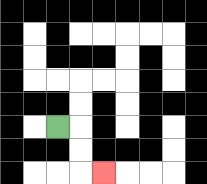{'start': '[2, 5]', 'end': '[4, 7]', 'path_directions': 'R,D,D,R', 'path_coordinates': '[[2, 5], [3, 5], [3, 6], [3, 7], [4, 7]]'}